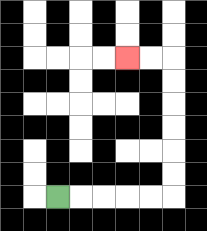{'start': '[2, 8]', 'end': '[5, 2]', 'path_directions': 'R,R,R,R,R,U,U,U,U,U,U,L,L', 'path_coordinates': '[[2, 8], [3, 8], [4, 8], [5, 8], [6, 8], [7, 8], [7, 7], [7, 6], [7, 5], [7, 4], [7, 3], [7, 2], [6, 2], [5, 2]]'}